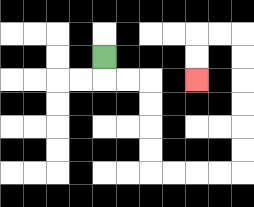{'start': '[4, 2]', 'end': '[8, 3]', 'path_directions': 'D,R,R,D,D,D,D,R,R,R,R,U,U,U,U,U,U,L,L,D,D', 'path_coordinates': '[[4, 2], [4, 3], [5, 3], [6, 3], [6, 4], [6, 5], [6, 6], [6, 7], [7, 7], [8, 7], [9, 7], [10, 7], [10, 6], [10, 5], [10, 4], [10, 3], [10, 2], [10, 1], [9, 1], [8, 1], [8, 2], [8, 3]]'}